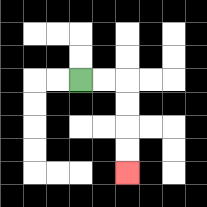{'start': '[3, 3]', 'end': '[5, 7]', 'path_directions': 'R,R,D,D,D,D', 'path_coordinates': '[[3, 3], [4, 3], [5, 3], [5, 4], [5, 5], [5, 6], [5, 7]]'}